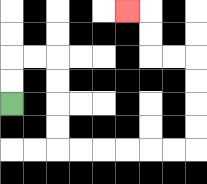{'start': '[0, 4]', 'end': '[5, 0]', 'path_directions': 'U,U,R,R,D,D,D,D,R,R,R,R,R,R,U,U,U,U,L,L,U,U,L', 'path_coordinates': '[[0, 4], [0, 3], [0, 2], [1, 2], [2, 2], [2, 3], [2, 4], [2, 5], [2, 6], [3, 6], [4, 6], [5, 6], [6, 6], [7, 6], [8, 6], [8, 5], [8, 4], [8, 3], [8, 2], [7, 2], [6, 2], [6, 1], [6, 0], [5, 0]]'}